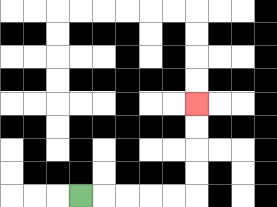{'start': '[3, 8]', 'end': '[8, 4]', 'path_directions': 'R,R,R,R,R,U,U,U,U', 'path_coordinates': '[[3, 8], [4, 8], [5, 8], [6, 8], [7, 8], [8, 8], [8, 7], [8, 6], [8, 5], [8, 4]]'}